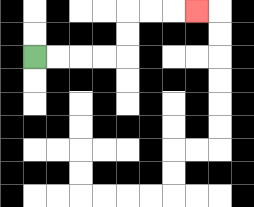{'start': '[1, 2]', 'end': '[8, 0]', 'path_directions': 'R,R,R,R,U,U,R,R,R', 'path_coordinates': '[[1, 2], [2, 2], [3, 2], [4, 2], [5, 2], [5, 1], [5, 0], [6, 0], [7, 0], [8, 0]]'}